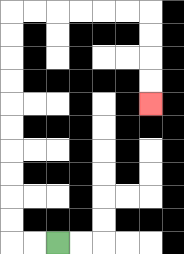{'start': '[2, 10]', 'end': '[6, 4]', 'path_directions': 'L,L,U,U,U,U,U,U,U,U,U,U,R,R,R,R,R,R,D,D,D,D', 'path_coordinates': '[[2, 10], [1, 10], [0, 10], [0, 9], [0, 8], [0, 7], [0, 6], [0, 5], [0, 4], [0, 3], [0, 2], [0, 1], [0, 0], [1, 0], [2, 0], [3, 0], [4, 0], [5, 0], [6, 0], [6, 1], [6, 2], [6, 3], [6, 4]]'}